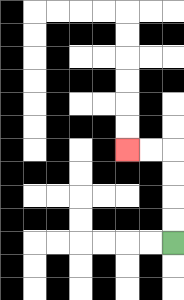{'start': '[7, 10]', 'end': '[5, 6]', 'path_directions': 'U,U,U,U,L,L', 'path_coordinates': '[[7, 10], [7, 9], [7, 8], [7, 7], [7, 6], [6, 6], [5, 6]]'}